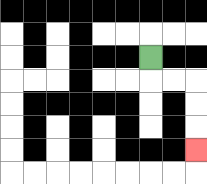{'start': '[6, 2]', 'end': '[8, 6]', 'path_directions': 'D,R,R,D,D,D', 'path_coordinates': '[[6, 2], [6, 3], [7, 3], [8, 3], [8, 4], [8, 5], [8, 6]]'}